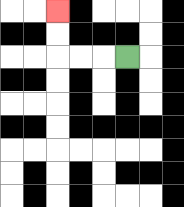{'start': '[5, 2]', 'end': '[2, 0]', 'path_directions': 'L,L,L,U,U', 'path_coordinates': '[[5, 2], [4, 2], [3, 2], [2, 2], [2, 1], [2, 0]]'}